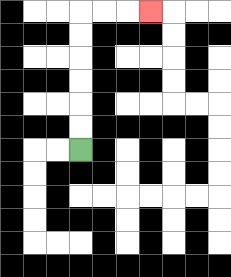{'start': '[3, 6]', 'end': '[6, 0]', 'path_directions': 'U,U,U,U,U,U,R,R,R', 'path_coordinates': '[[3, 6], [3, 5], [3, 4], [3, 3], [3, 2], [3, 1], [3, 0], [4, 0], [5, 0], [6, 0]]'}